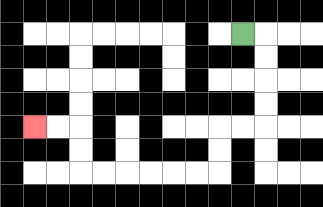{'start': '[10, 1]', 'end': '[1, 5]', 'path_directions': 'R,D,D,D,D,L,L,D,D,L,L,L,L,L,L,U,U,L,L', 'path_coordinates': '[[10, 1], [11, 1], [11, 2], [11, 3], [11, 4], [11, 5], [10, 5], [9, 5], [9, 6], [9, 7], [8, 7], [7, 7], [6, 7], [5, 7], [4, 7], [3, 7], [3, 6], [3, 5], [2, 5], [1, 5]]'}